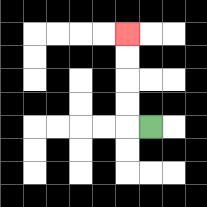{'start': '[6, 5]', 'end': '[5, 1]', 'path_directions': 'L,U,U,U,U', 'path_coordinates': '[[6, 5], [5, 5], [5, 4], [5, 3], [5, 2], [5, 1]]'}